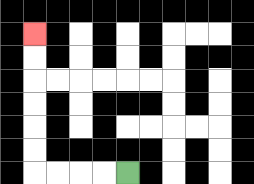{'start': '[5, 7]', 'end': '[1, 1]', 'path_directions': 'L,L,L,L,U,U,U,U,U,U', 'path_coordinates': '[[5, 7], [4, 7], [3, 7], [2, 7], [1, 7], [1, 6], [1, 5], [1, 4], [1, 3], [1, 2], [1, 1]]'}